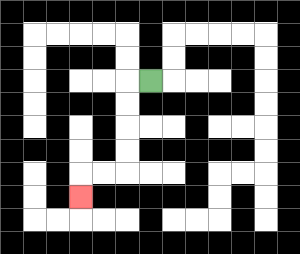{'start': '[6, 3]', 'end': '[3, 8]', 'path_directions': 'L,D,D,D,D,L,L,D', 'path_coordinates': '[[6, 3], [5, 3], [5, 4], [5, 5], [5, 6], [5, 7], [4, 7], [3, 7], [3, 8]]'}